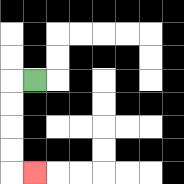{'start': '[1, 3]', 'end': '[1, 7]', 'path_directions': 'L,D,D,D,D,R', 'path_coordinates': '[[1, 3], [0, 3], [0, 4], [0, 5], [0, 6], [0, 7], [1, 7]]'}